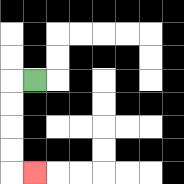{'start': '[1, 3]', 'end': '[1, 7]', 'path_directions': 'L,D,D,D,D,R', 'path_coordinates': '[[1, 3], [0, 3], [0, 4], [0, 5], [0, 6], [0, 7], [1, 7]]'}